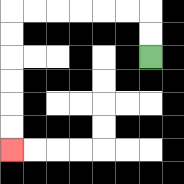{'start': '[6, 2]', 'end': '[0, 6]', 'path_directions': 'U,U,L,L,L,L,L,L,D,D,D,D,D,D', 'path_coordinates': '[[6, 2], [6, 1], [6, 0], [5, 0], [4, 0], [3, 0], [2, 0], [1, 0], [0, 0], [0, 1], [0, 2], [0, 3], [0, 4], [0, 5], [0, 6]]'}